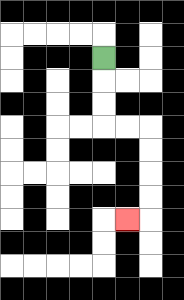{'start': '[4, 2]', 'end': '[5, 9]', 'path_directions': 'D,D,D,R,R,D,D,D,D,L', 'path_coordinates': '[[4, 2], [4, 3], [4, 4], [4, 5], [5, 5], [6, 5], [6, 6], [6, 7], [6, 8], [6, 9], [5, 9]]'}